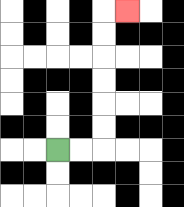{'start': '[2, 6]', 'end': '[5, 0]', 'path_directions': 'R,R,U,U,U,U,U,U,R', 'path_coordinates': '[[2, 6], [3, 6], [4, 6], [4, 5], [4, 4], [4, 3], [4, 2], [4, 1], [4, 0], [5, 0]]'}